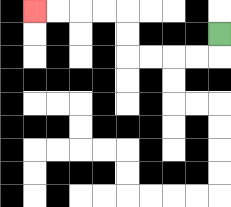{'start': '[9, 1]', 'end': '[1, 0]', 'path_directions': 'D,L,L,L,L,U,U,L,L,L,L', 'path_coordinates': '[[9, 1], [9, 2], [8, 2], [7, 2], [6, 2], [5, 2], [5, 1], [5, 0], [4, 0], [3, 0], [2, 0], [1, 0]]'}